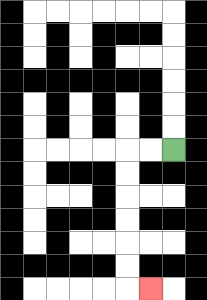{'start': '[7, 6]', 'end': '[6, 12]', 'path_directions': 'L,L,D,D,D,D,D,D,R', 'path_coordinates': '[[7, 6], [6, 6], [5, 6], [5, 7], [5, 8], [5, 9], [5, 10], [5, 11], [5, 12], [6, 12]]'}